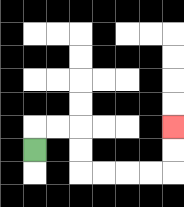{'start': '[1, 6]', 'end': '[7, 5]', 'path_directions': 'U,R,R,D,D,R,R,R,R,U,U', 'path_coordinates': '[[1, 6], [1, 5], [2, 5], [3, 5], [3, 6], [3, 7], [4, 7], [5, 7], [6, 7], [7, 7], [7, 6], [7, 5]]'}